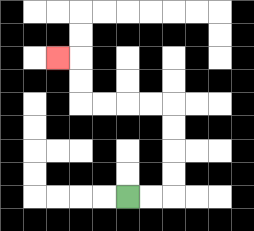{'start': '[5, 8]', 'end': '[2, 2]', 'path_directions': 'R,R,U,U,U,U,L,L,L,L,U,U,L', 'path_coordinates': '[[5, 8], [6, 8], [7, 8], [7, 7], [7, 6], [7, 5], [7, 4], [6, 4], [5, 4], [4, 4], [3, 4], [3, 3], [3, 2], [2, 2]]'}